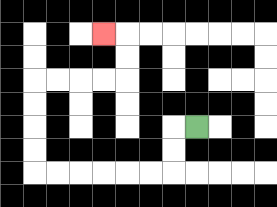{'start': '[8, 5]', 'end': '[4, 1]', 'path_directions': 'L,D,D,L,L,L,L,L,L,U,U,U,U,R,R,R,R,U,U,L', 'path_coordinates': '[[8, 5], [7, 5], [7, 6], [7, 7], [6, 7], [5, 7], [4, 7], [3, 7], [2, 7], [1, 7], [1, 6], [1, 5], [1, 4], [1, 3], [2, 3], [3, 3], [4, 3], [5, 3], [5, 2], [5, 1], [4, 1]]'}